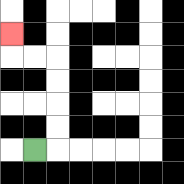{'start': '[1, 6]', 'end': '[0, 1]', 'path_directions': 'R,U,U,U,U,L,L,U', 'path_coordinates': '[[1, 6], [2, 6], [2, 5], [2, 4], [2, 3], [2, 2], [1, 2], [0, 2], [0, 1]]'}